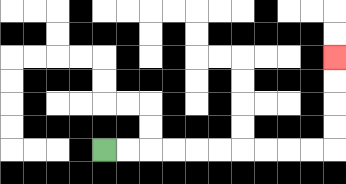{'start': '[4, 6]', 'end': '[14, 2]', 'path_directions': 'R,R,R,R,R,R,R,R,R,R,U,U,U,U', 'path_coordinates': '[[4, 6], [5, 6], [6, 6], [7, 6], [8, 6], [9, 6], [10, 6], [11, 6], [12, 6], [13, 6], [14, 6], [14, 5], [14, 4], [14, 3], [14, 2]]'}